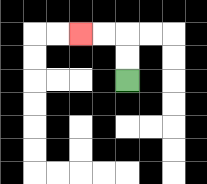{'start': '[5, 3]', 'end': '[3, 1]', 'path_directions': 'U,U,L,L', 'path_coordinates': '[[5, 3], [5, 2], [5, 1], [4, 1], [3, 1]]'}